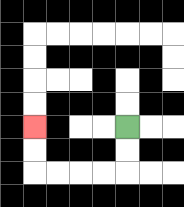{'start': '[5, 5]', 'end': '[1, 5]', 'path_directions': 'D,D,L,L,L,L,U,U', 'path_coordinates': '[[5, 5], [5, 6], [5, 7], [4, 7], [3, 7], [2, 7], [1, 7], [1, 6], [1, 5]]'}